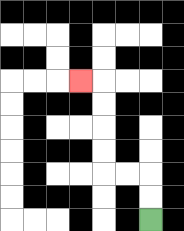{'start': '[6, 9]', 'end': '[3, 3]', 'path_directions': 'U,U,L,L,U,U,U,U,L', 'path_coordinates': '[[6, 9], [6, 8], [6, 7], [5, 7], [4, 7], [4, 6], [4, 5], [4, 4], [4, 3], [3, 3]]'}